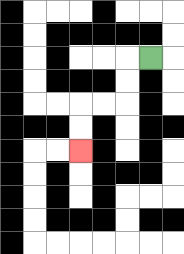{'start': '[6, 2]', 'end': '[3, 6]', 'path_directions': 'L,D,D,L,L,D,D', 'path_coordinates': '[[6, 2], [5, 2], [5, 3], [5, 4], [4, 4], [3, 4], [3, 5], [3, 6]]'}